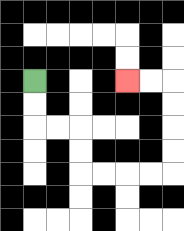{'start': '[1, 3]', 'end': '[5, 3]', 'path_directions': 'D,D,R,R,D,D,R,R,R,R,U,U,U,U,L,L', 'path_coordinates': '[[1, 3], [1, 4], [1, 5], [2, 5], [3, 5], [3, 6], [3, 7], [4, 7], [5, 7], [6, 7], [7, 7], [7, 6], [7, 5], [7, 4], [7, 3], [6, 3], [5, 3]]'}